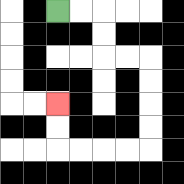{'start': '[2, 0]', 'end': '[2, 4]', 'path_directions': 'R,R,D,D,R,R,D,D,D,D,L,L,L,L,U,U', 'path_coordinates': '[[2, 0], [3, 0], [4, 0], [4, 1], [4, 2], [5, 2], [6, 2], [6, 3], [6, 4], [6, 5], [6, 6], [5, 6], [4, 6], [3, 6], [2, 6], [2, 5], [2, 4]]'}